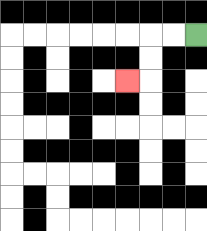{'start': '[8, 1]', 'end': '[5, 3]', 'path_directions': 'L,L,D,D,L', 'path_coordinates': '[[8, 1], [7, 1], [6, 1], [6, 2], [6, 3], [5, 3]]'}